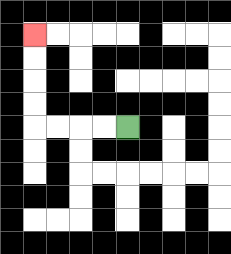{'start': '[5, 5]', 'end': '[1, 1]', 'path_directions': 'L,L,L,L,U,U,U,U', 'path_coordinates': '[[5, 5], [4, 5], [3, 5], [2, 5], [1, 5], [1, 4], [1, 3], [1, 2], [1, 1]]'}